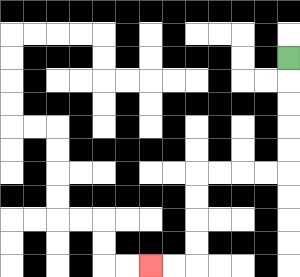{'start': '[12, 2]', 'end': '[6, 11]', 'path_directions': 'D,D,D,D,D,L,L,L,L,D,D,D,D,L,L', 'path_coordinates': '[[12, 2], [12, 3], [12, 4], [12, 5], [12, 6], [12, 7], [11, 7], [10, 7], [9, 7], [8, 7], [8, 8], [8, 9], [8, 10], [8, 11], [7, 11], [6, 11]]'}